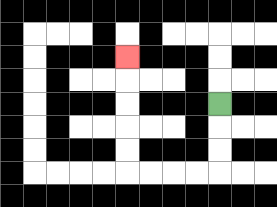{'start': '[9, 4]', 'end': '[5, 2]', 'path_directions': 'D,D,D,L,L,L,L,U,U,U,U,U', 'path_coordinates': '[[9, 4], [9, 5], [9, 6], [9, 7], [8, 7], [7, 7], [6, 7], [5, 7], [5, 6], [5, 5], [5, 4], [5, 3], [5, 2]]'}